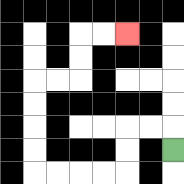{'start': '[7, 6]', 'end': '[5, 1]', 'path_directions': 'U,L,L,D,D,L,L,L,L,U,U,U,U,R,R,U,U,R,R', 'path_coordinates': '[[7, 6], [7, 5], [6, 5], [5, 5], [5, 6], [5, 7], [4, 7], [3, 7], [2, 7], [1, 7], [1, 6], [1, 5], [1, 4], [1, 3], [2, 3], [3, 3], [3, 2], [3, 1], [4, 1], [5, 1]]'}